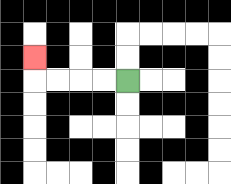{'start': '[5, 3]', 'end': '[1, 2]', 'path_directions': 'L,L,L,L,U', 'path_coordinates': '[[5, 3], [4, 3], [3, 3], [2, 3], [1, 3], [1, 2]]'}